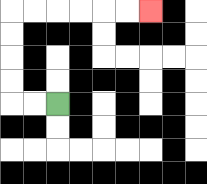{'start': '[2, 4]', 'end': '[6, 0]', 'path_directions': 'L,L,U,U,U,U,R,R,R,R,R,R', 'path_coordinates': '[[2, 4], [1, 4], [0, 4], [0, 3], [0, 2], [0, 1], [0, 0], [1, 0], [2, 0], [3, 0], [4, 0], [5, 0], [6, 0]]'}